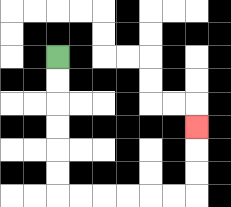{'start': '[2, 2]', 'end': '[8, 5]', 'path_directions': 'D,D,D,D,D,D,R,R,R,R,R,R,U,U,U', 'path_coordinates': '[[2, 2], [2, 3], [2, 4], [2, 5], [2, 6], [2, 7], [2, 8], [3, 8], [4, 8], [5, 8], [6, 8], [7, 8], [8, 8], [8, 7], [8, 6], [8, 5]]'}